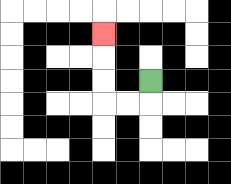{'start': '[6, 3]', 'end': '[4, 1]', 'path_directions': 'D,L,L,U,U,U', 'path_coordinates': '[[6, 3], [6, 4], [5, 4], [4, 4], [4, 3], [4, 2], [4, 1]]'}